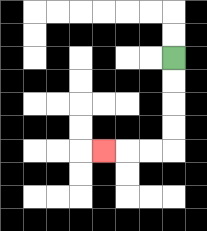{'start': '[7, 2]', 'end': '[4, 6]', 'path_directions': 'D,D,D,D,L,L,L', 'path_coordinates': '[[7, 2], [7, 3], [7, 4], [7, 5], [7, 6], [6, 6], [5, 6], [4, 6]]'}